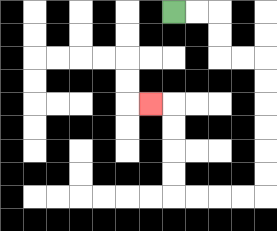{'start': '[7, 0]', 'end': '[6, 4]', 'path_directions': 'R,R,D,D,R,R,D,D,D,D,D,D,L,L,L,L,U,U,U,U,L', 'path_coordinates': '[[7, 0], [8, 0], [9, 0], [9, 1], [9, 2], [10, 2], [11, 2], [11, 3], [11, 4], [11, 5], [11, 6], [11, 7], [11, 8], [10, 8], [9, 8], [8, 8], [7, 8], [7, 7], [7, 6], [7, 5], [7, 4], [6, 4]]'}